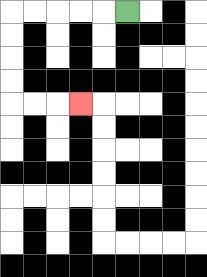{'start': '[5, 0]', 'end': '[3, 4]', 'path_directions': 'L,L,L,L,L,D,D,D,D,R,R,R', 'path_coordinates': '[[5, 0], [4, 0], [3, 0], [2, 0], [1, 0], [0, 0], [0, 1], [0, 2], [0, 3], [0, 4], [1, 4], [2, 4], [3, 4]]'}